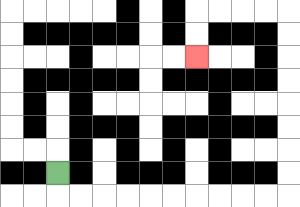{'start': '[2, 7]', 'end': '[8, 2]', 'path_directions': 'D,R,R,R,R,R,R,R,R,R,R,U,U,U,U,U,U,U,U,L,L,L,L,D,D', 'path_coordinates': '[[2, 7], [2, 8], [3, 8], [4, 8], [5, 8], [6, 8], [7, 8], [8, 8], [9, 8], [10, 8], [11, 8], [12, 8], [12, 7], [12, 6], [12, 5], [12, 4], [12, 3], [12, 2], [12, 1], [12, 0], [11, 0], [10, 0], [9, 0], [8, 0], [8, 1], [8, 2]]'}